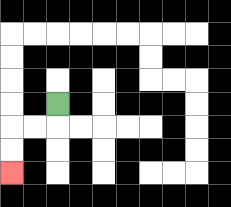{'start': '[2, 4]', 'end': '[0, 7]', 'path_directions': 'D,L,L,D,D', 'path_coordinates': '[[2, 4], [2, 5], [1, 5], [0, 5], [0, 6], [0, 7]]'}